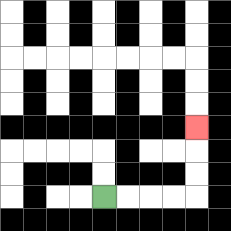{'start': '[4, 8]', 'end': '[8, 5]', 'path_directions': 'R,R,R,R,U,U,U', 'path_coordinates': '[[4, 8], [5, 8], [6, 8], [7, 8], [8, 8], [8, 7], [8, 6], [8, 5]]'}